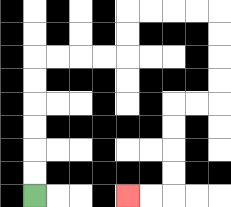{'start': '[1, 8]', 'end': '[5, 8]', 'path_directions': 'U,U,U,U,U,U,R,R,R,R,U,U,R,R,R,R,D,D,D,D,L,L,D,D,D,D,L,L', 'path_coordinates': '[[1, 8], [1, 7], [1, 6], [1, 5], [1, 4], [1, 3], [1, 2], [2, 2], [3, 2], [4, 2], [5, 2], [5, 1], [5, 0], [6, 0], [7, 0], [8, 0], [9, 0], [9, 1], [9, 2], [9, 3], [9, 4], [8, 4], [7, 4], [7, 5], [7, 6], [7, 7], [7, 8], [6, 8], [5, 8]]'}